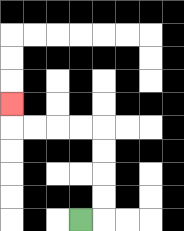{'start': '[3, 9]', 'end': '[0, 4]', 'path_directions': 'R,U,U,U,U,L,L,L,L,U', 'path_coordinates': '[[3, 9], [4, 9], [4, 8], [4, 7], [4, 6], [4, 5], [3, 5], [2, 5], [1, 5], [0, 5], [0, 4]]'}